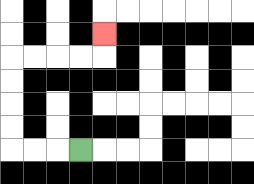{'start': '[3, 6]', 'end': '[4, 1]', 'path_directions': 'L,L,L,U,U,U,U,R,R,R,R,U', 'path_coordinates': '[[3, 6], [2, 6], [1, 6], [0, 6], [0, 5], [0, 4], [0, 3], [0, 2], [1, 2], [2, 2], [3, 2], [4, 2], [4, 1]]'}